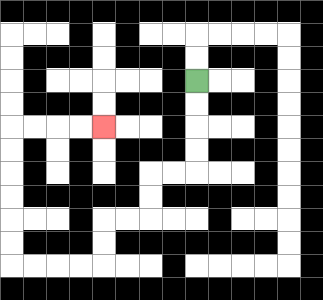{'start': '[8, 3]', 'end': '[4, 5]', 'path_directions': 'D,D,D,D,L,L,D,D,L,L,D,D,L,L,L,L,U,U,U,U,U,U,R,R,R,R', 'path_coordinates': '[[8, 3], [8, 4], [8, 5], [8, 6], [8, 7], [7, 7], [6, 7], [6, 8], [6, 9], [5, 9], [4, 9], [4, 10], [4, 11], [3, 11], [2, 11], [1, 11], [0, 11], [0, 10], [0, 9], [0, 8], [0, 7], [0, 6], [0, 5], [1, 5], [2, 5], [3, 5], [4, 5]]'}